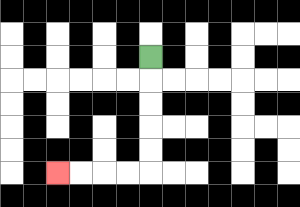{'start': '[6, 2]', 'end': '[2, 7]', 'path_directions': 'D,D,D,D,D,L,L,L,L', 'path_coordinates': '[[6, 2], [6, 3], [6, 4], [6, 5], [6, 6], [6, 7], [5, 7], [4, 7], [3, 7], [2, 7]]'}